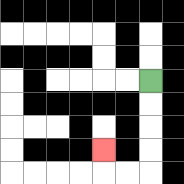{'start': '[6, 3]', 'end': '[4, 6]', 'path_directions': 'D,D,D,D,L,L,U', 'path_coordinates': '[[6, 3], [6, 4], [6, 5], [6, 6], [6, 7], [5, 7], [4, 7], [4, 6]]'}